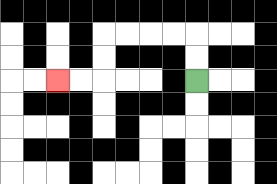{'start': '[8, 3]', 'end': '[2, 3]', 'path_directions': 'U,U,L,L,L,L,D,D,L,L', 'path_coordinates': '[[8, 3], [8, 2], [8, 1], [7, 1], [6, 1], [5, 1], [4, 1], [4, 2], [4, 3], [3, 3], [2, 3]]'}